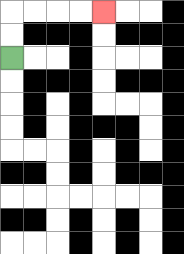{'start': '[0, 2]', 'end': '[4, 0]', 'path_directions': 'U,U,R,R,R,R', 'path_coordinates': '[[0, 2], [0, 1], [0, 0], [1, 0], [2, 0], [3, 0], [4, 0]]'}